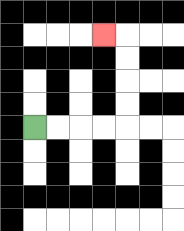{'start': '[1, 5]', 'end': '[4, 1]', 'path_directions': 'R,R,R,R,U,U,U,U,L', 'path_coordinates': '[[1, 5], [2, 5], [3, 5], [4, 5], [5, 5], [5, 4], [5, 3], [5, 2], [5, 1], [4, 1]]'}